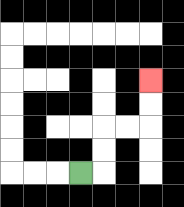{'start': '[3, 7]', 'end': '[6, 3]', 'path_directions': 'R,U,U,R,R,U,U', 'path_coordinates': '[[3, 7], [4, 7], [4, 6], [4, 5], [5, 5], [6, 5], [6, 4], [6, 3]]'}